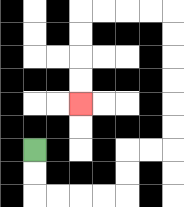{'start': '[1, 6]', 'end': '[3, 4]', 'path_directions': 'D,D,R,R,R,R,U,U,R,R,U,U,U,U,U,U,L,L,L,L,D,D,D,D', 'path_coordinates': '[[1, 6], [1, 7], [1, 8], [2, 8], [3, 8], [4, 8], [5, 8], [5, 7], [5, 6], [6, 6], [7, 6], [7, 5], [7, 4], [7, 3], [7, 2], [7, 1], [7, 0], [6, 0], [5, 0], [4, 0], [3, 0], [3, 1], [3, 2], [3, 3], [3, 4]]'}